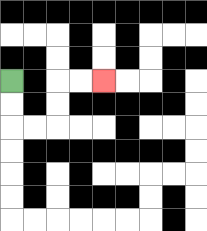{'start': '[0, 3]', 'end': '[4, 3]', 'path_directions': 'D,D,R,R,U,U,R,R', 'path_coordinates': '[[0, 3], [0, 4], [0, 5], [1, 5], [2, 5], [2, 4], [2, 3], [3, 3], [4, 3]]'}